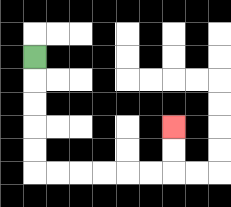{'start': '[1, 2]', 'end': '[7, 5]', 'path_directions': 'D,D,D,D,D,R,R,R,R,R,R,U,U', 'path_coordinates': '[[1, 2], [1, 3], [1, 4], [1, 5], [1, 6], [1, 7], [2, 7], [3, 7], [4, 7], [5, 7], [6, 7], [7, 7], [7, 6], [7, 5]]'}